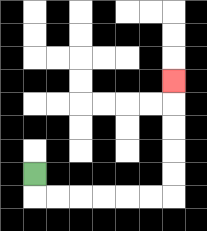{'start': '[1, 7]', 'end': '[7, 3]', 'path_directions': 'D,R,R,R,R,R,R,U,U,U,U,U', 'path_coordinates': '[[1, 7], [1, 8], [2, 8], [3, 8], [4, 8], [5, 8], [6, 8], [7, 8], [7, 7], [7, 6], [7, 5], [7, 4], [7, 3]]'}